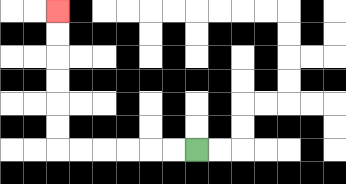{'start': '[8, 6]', 'end': '[2, 0]', 'path_directions': 'L,L,L,L,L,L,U,U,U,U,U,U', 'path_coordinates': '[[8, 6], [7, 6], [6, 6], [5, 6], [4, 6], [3, 6], [2, 6], [2, 5], [2, 4], [2, 3], [2, 2], [2, 1], [2, 0]]'}